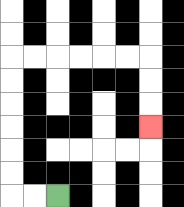{'start': '[2, 8]', 'end': '[6, 5]', 'path_directions': 'L,L,U,U,U,U,U,U,R,R,R,R,R,R,D,D,D', 'path_coordinates': '[[2, 8], [1, 8], [0, 8], [0, 7], [0, 6], [0, 5], [0, 4], [0, 3], [0, 2], [1, 2], [2, 2], [3, 2], [4, 2], [5, 2], [6, 2], [6, 3], [6, 4], [6, 5]]'}